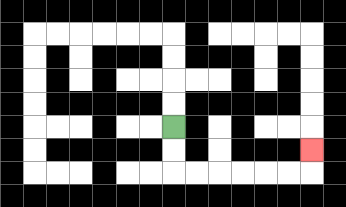{'start': '[7, 5]', 'end': '[13, 6]', 'path_directions': 'D,D,R,R,R,R,R,R,U', 'path_coordinates': '[[7, 5], [7, 6], [7, 7], [8, 7], [9, 7], [10, 7], [11, 7], [12, 7], [13, 7], [13, 6]]'}